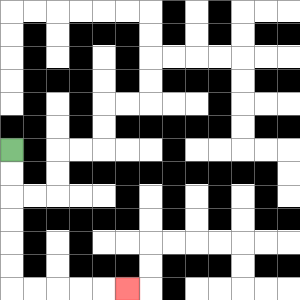{'start': '[0, 6]', 'end': '[5, 12]', 'path_directions': 'D,D,D,D,D,D,R,R,R,R,R', 'path_coordinates': '[[0, 6], [0, 7], [0, 8], [0, 9], [0, 10], [0, 11], [0, 12], [1, 12], [2, 12], [3, 12], [4, 12], [5, 12]]'}